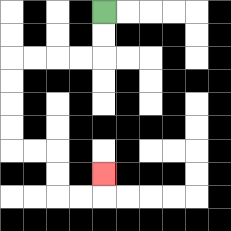{'start': '[4, 0]', 'end': '[4, 7]', 'path_directions': 'D,D,L,L,L,L,D,D,D,D,R,R,D,D,R,R,U', 'path_coordinates': '[[4, 0], [4, 1], [4, 2], [3, 2], [2, 2], [1, 2], [0, 2], [0, 3], [0, 4], [0, 5], [0, 6], [1, 6], [2, 6], [2, 7], [2, 8], [3, 8], [4, 8], [4, 7]]'}